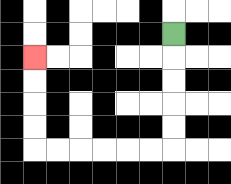{'start': '[7, 1]', 'end': '[1, 2]', 'path_directions': 'D,D,D,D,D,L,L,L,L,L,L,U,U,U,U', 'path_coordinates': '[[7, 1], [7, 2], [7, 3], [7, 4], [7, 5], [7, 6], [6, 6], [5, 6], [4, 6], [3, 6], [2, 6], [1, 6], [1, 5], [1, 4], [1, 3], [1, 2]]'}